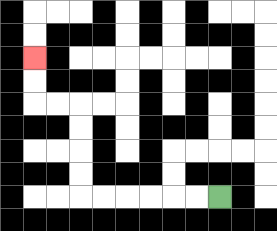{'start': '[9, 8]', 'end': '[1, 2]', 'path_directions': 'L,L,L,L,L,L,U,U,U,U,L,L,U,U', 'path_coordinates': '[[9, 8], [8, 8], [7, 8], [6, 8], [5, 8], [4, 8], [3, 8], [3, 7], [3, 6], [3, 5], [3, 4], [2, 4], [1, 4], [1, 3], [1, 2]]'}